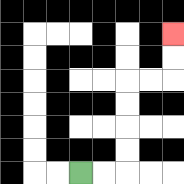{'start': '[3, 7]', 'end': '[7, 1]', 'path_directions': 'R,R,U,U,U,U,R,R,U,U', 'path_coordinates': '[[3, 7], [4, 7], [5, 7], [5, 6], [5, 5], [5, 4], [5, 3], [6, 3], [7, 3], [7, 2], [7, 1]]'}